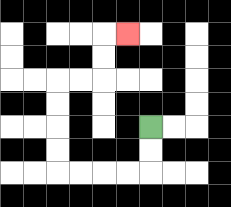{'start': '[6, 5]', 'end': '[5, 1]', 'path_directions': 'D,D,L,L,L,L,U,U,U,U,R,R,U,U,R', 'path_coordinates': '[[6, 5], [6, 6], [6, 7], [5, 7], [4, 7], [3, 7], [2, 7], [2, 6], [2, 5], [2, 4], [2, 3], [3, 3], [4, 3], [4, 2], [4, 1], [5, 1]]'}